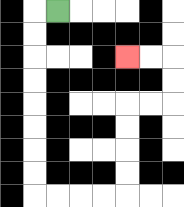{'start': '[2, 0]', 'end': '[5, 2]', 'path_directions': 'L,D,D,D,D,D,D,D,D,R,R,R,R,U,U,U,U,R,R,U,U,L,L', 'path_coordinates': '[[2, 0], [1, 0], [1, 1], [1, 2], [1, 3], [1, 4], [1, 5], [1, 6], [1, 7], [1, 8], [2, 8], [3, 8], [4, 8], [5, 8], [5, 7], [5, 6], [5, 5], [5, 4], [6, 4], [7, 4], [7, 3], [7, 2], [6, 2], [5, 2]]'}